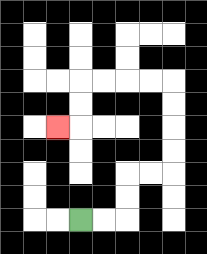{'start': '[3, 9]', 'end': '[2, 5]', 'path_directions': 'R,R,U,U,R,R,U,U,U,U,L,L,L,L,D,D,L', 'path_coordinates': '[[3, 9], [4, 9], [5, 9], [5, 8], [5, 7], [6, 7], [7, 7], [7, 6], [7, 5], [7, 4], [7, 3], [6, 3], [5, 3], [4, 3], [3, 3], [3, 4], [3, 5], [2, 5]]'}